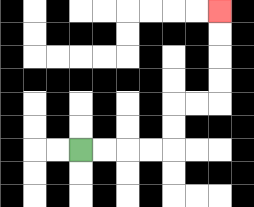{'start': '[3, 6]', 'end': '[9, 0]', 'path_directions': 'R,R,R,R,U,U,R,R,U,U,U,U', 'path_coordinates': '[[3, 6], [4, 6], [5, 6], [6, 6], [7, 6], [7, 5], [7, 4], [8, 4], [9, 4], [9, 3], [9, 2], [9, 1], [9, 0]]'}